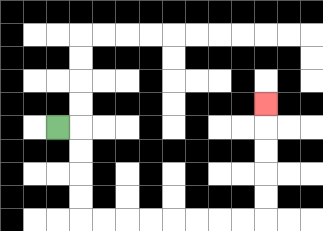{'start': '[2, 5]', 'end': '[11, 4]', 'path_directions': 'R,D,D,D,D,R,R,R,R,R,R,R,R,U,U,U,U,U', 'path_coordinates': '[[2, 5], [3, 5], [3, 6], [3, 7], [3, 8], [3, 9], [4, 9], [5, 9], [6, 9], [7, 9], [8, 9], [9, 9], [10, 9], [11, 9], [11, 8], [11, 7], [11, 6], [11, 5], [11, 4]]'}